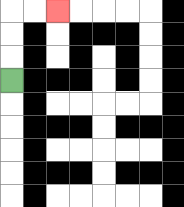{'start': '[0, 3]', 'end': '[2, 0]', 'path_directions': 'U,U,U,R,R', 'path_coordinates': '[[0, 3], [0, 2], [0, 1], [0, 0], [1, 0], [2, 0]]'}